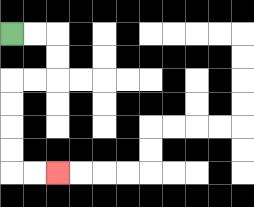{'start': '[0, 1]', 'end': '[2, 7]', 'path_directions': 'R,R,D,D,L,L,D,D,D,D,R,R', 'path_coordinates': '[[0, 1], [1, 1], [2, 1], [2, 2], [2, 3], [1, 3], [0, 3], [0, 4], [0, 5], [0, 6], [0, 7], [1, 7], [2, 7]]'}